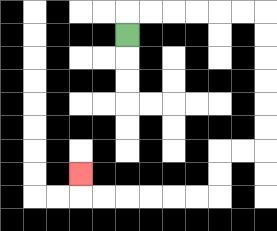{'start': '[5, 1]', 'end': '[3, 7]', 'path_directions': 'U,R,R,R,R,R,R,D,D,D,D,D,D,L,L,D,D,L,L,L,L,L,L,U', 'path_coordinates': '[[5, 1], [5, 0], [6, 0], [7, 0], [8, 0], [9, 0], [10, 0], [11, 0], [11, 1], [11, 2], [11, 3], [11, 4], [11, 5], [11, 6], [10, 6], [9, 6], [9, 7], [9, 8], [8, 8], [7, 8], [6, 8], [5, 8], [4, 8], [3, 8], [3, 7]]'}